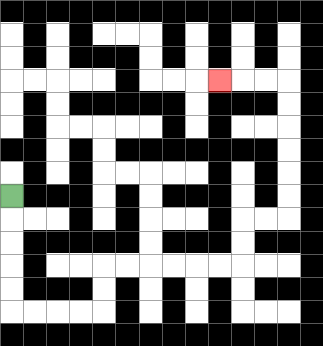{'start': '[0, 8]', 'end': '[9, 3]', 'path_directions': 'D,D,D,D,D,R,R,R,R,U,U,R,R,R,R,R,R,U,U,R,R,U,U,U,U,U,U,L,L,L', 'path_coordinates': '[[0, 8], [0, 9], [0, 10], [0, 11], [0, 12], [0, 13], [1, 13], [2, 13], [3, 13], [4, 13], [4, 12], [4, 11], [5, 11], [6, 11], [7, 11], [8, 11], [9, 11], [10, 11], [10, 10], [10, 9], [11, 9], [12, 9], [12, 8], [12, 7], [12, 6], [12, 5], [12, 4], [12, 3], [11, 3], [10, 3], [9, 3]]'}